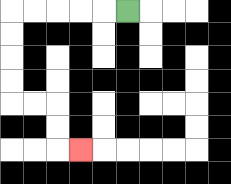{'start': '[5, 0]', 'end': '[3, 6]', 'path_directions': 'L,L,L,L,L,D,D,D,D,R,R,D,D,R', 'path_coordinates': '[[5, 0], [4, 0], [3, 0], [2, 0], [1, 0], [0, 0], [0, 1], [0, 2], [0, 3], [0, 4], [1, 4], [2, 4], [2, 5], [2, 6], [3, 6]]'}